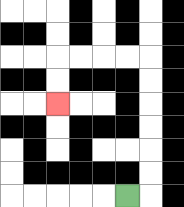{'start': '[5, 8]', 'end': '[2, 4]', 'path_directions': 'R,U,U,U,U,U,U,L,L,L,L,D,D', 'path_coordinates': '[[5, 8], [6, 8], [6, 7], [6, 6], [6, 5], [6, 4], [6, 3], [6, 2], [5, 2], [4, 2], [3, 2], [2, 2], [2, 3], [2, 4]]'}